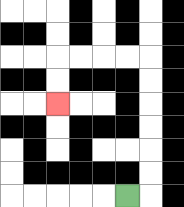{'start': '[5, 8]', 'end': '[2, 4]', 'path_directions': 'R,U,U,U,U,U,U,L,L,L,L,D,D', 'path_coordinates': '[[5, 8], [6, 8], [6, 7], [6, 6], [6, 5], [6, 4], [6, 3], [6, 2], [5, 2], [4, 2], [3, 2], [2, 2], [2, 3], [2, 4]]'}